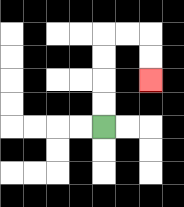{'start': '[4, 5]', 'end': '[6, 3]', 'path_directions': 'U,U,U,U,R,R,D,D', 'path_coordinates': '[[4, 5], [4, 4], [4, 3], [4, 2], [4, 1], [5, 1], [6, 1], [6, 2], [6, 3]]'}